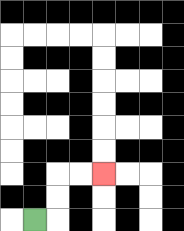{'start': '[1, 9]', 'end': '[4, 7]', 'path_directions': 'R,U,U,R,R', 'path_coordinates': '[[1, 9], [2, 9], [2, 8], [2, 7], [3, 7], [4, 7]]'}